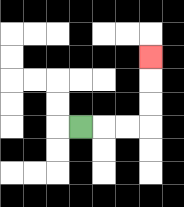{'start': '[3, 5]', 'end': '[6, 2]', 'path_directions': 'R,R,R,U,U,U', 'path_coordinates': '[[3, 5], [4, 5], [5, 5], [6, 5], [6, 4], [6, 3], [6, 2]]'}